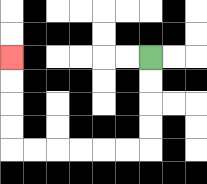{'start': '[6, 2]', 'end': '[0, 2]', 'path_directions': 'D,D,D,D,L,L,L,L,L,L,U,U,U,U', 'path_coordinates': '[[6, 2], [6, 3], [6, 4], [6, 5], [6, 6], [5, 6], [4, 6], [3, 6], [2, 6], [1, 6], [0, 6], [0, 5], [0, 4], [0, 3], [0, 2]]'}